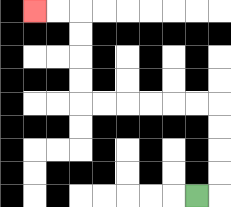{'start': '[8, 8]', 'end': '[1, 0]', 'path_directions': 'R,U,U,U,U,L,L,L,L,L,L,U,U,U,U,L,L', 'path_coordinates': '[[8, 8], [9, 8], [9, 7], [9, 6], [9, 5], [9, 4], [8, 4], [7, 4], [6, 4], [5, 4], [4, 4], [3, 4], [3, 3], [3, 2], [3, 1], [3, 0], [2, 0], [1, 0]]'}